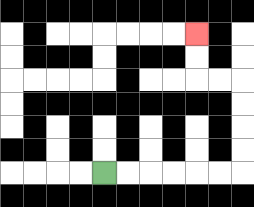{'start': '[4, 7]', 'end': '[8, 1]', 'path_directions': 'R,R,R,R,R,R,U,U,U,U,L,L,U,U', 'path_coordinates': '[[4, 7], [5, 7], [6, 7], [7, 7], [8, 7], [9, 7], [10, 7], [10, 6], [10, 5], [10, 4], [10, 3], [9, 3], [8, 3], [8, 2], [8, 1]]'}